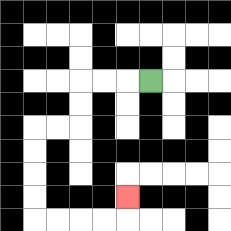{'start': '[6, 3]', 'end': '[5, 8]', 'path_directions': 'L,L,L,D,D,L,L,D,D,D,D,R,R,R,R,U', 'path_coordinates': '[[6, 3], [5, 3], [4, 3], [3, 3], [3, 4], [3, 5], [2, 5], [1, 5], [1, 6], [1, 7], [1, 8], [1, 9], [2, 9], [3, 9], [4, 9], [5, 9], [5, 8]]'}